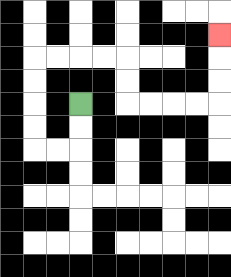{'start': '[3, 4]', 'end': '[9, 1]', 'path_directions': 'D,D,L,L,U,U,U,U,R,R,R,R,D,D,R,R,R,R,U,U,U', 'path_coordinates': '[[3, 4], [3, 5], [3, 6], [2, 6], [1, 6], [1, 5], [1, 4], [1, 3], [1, 2], [2, 2], [3, 2], [4, 2], [5, 2], [5, 3], [5, 4], [6, 4], [7, 4], [8, 4], [9, 4], [9, 3], [9, 2], [9, 1]]'}